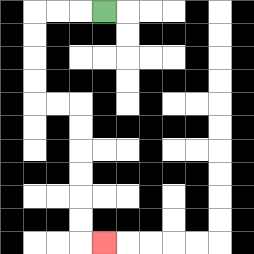{'start': '[4, 0]', 'end': '[4, 10]', 'path_directions': 'L,L,L,D,D,D,D,R,R,D,D,D,D,D,D,R', 'path_coordinates': '[[4, 0], [3, 0], [2, 0], [1, 0], [1, 1], [1, 2], [1, 3], [1, 4], [2, 4], [3, 4], [3, 5], [3, 6], [3, 7], [3, 8], [3, 9], [3, 10], [4, 10]]'}